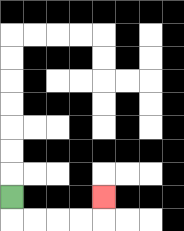{'start': '[0, 8]', 'end': '[4, 8]', 'path_directions': 'D,R,R,R,R,U', 'path_coordinates': '[[0, 8], [0, 9], [1, 9], [2, 9], [3, 9], [4, 9], [4, 8]]'}